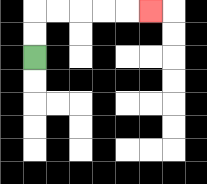{'start': '[1, 2]', 'end': '[6, 0]', 'path_directions': 'U,U,R,R,R,R,R', 'path_coordinates': '[[1, 2], [1, 1], [1, 0], [2, 0], [3, 0], [4, 0], [5, 0], [6, 0]]'}